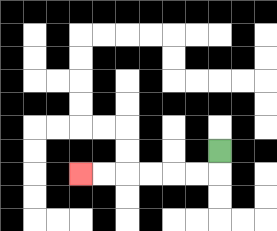{'start': '[9, 6]', 'end': '[3, 7]', 'path_directions': 'D,L,L,L,L,L,L', 'path_coordinates': '[[9, 6], [9, 7], [8, 7], [7, 7], [6, 7], [5, 7], [4, 7], [3, 7]]'}